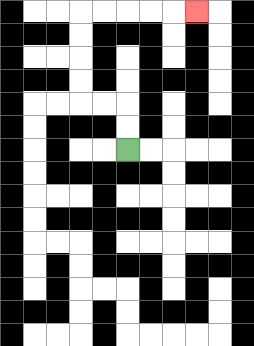{'start': '[5, 6]', 'end': '[8, 0]', 'path_directions': 'U,U,L,L,U,U,U,U,R,R,R,R,R', 'path_coordinates': '[[5, 6], [5, 5], [5, 4], [4, 4], [3, 4], [3, 3], [3, 2], [3, 1], [3, 0], [4, 0], [5, 0], [6, 0], [7, 0], [8, 0]]'}